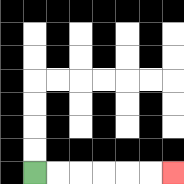{'start': '[1, 7]', 'end': '[7, 7]', 'path_directions': 'R,R,R,R,R,R', 'path_coordinates': '[[1, 7], [2, 7], [3, 7], [4, 7], [5, 7], [6, 7], [7, 7]]'}